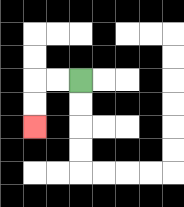{'start': '[3, 3]', 'end': '[1, 5]', 'path_directions': 'L,L,D,D', 'path_coordinates': '[[3, 3], [2, 3], [1, 3], [1, 4], [1, 5]]'}